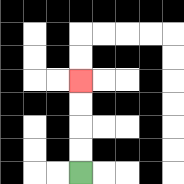{'start': '[3, 7]', 'end': '[3, 3]', 'path_directions': 'U,U,U,U', 'path_coordinates': '[[3, 7], [3, 6], [3, 5], [3, 4], [3, 3]]'}